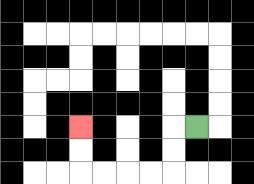{'start': '[8, 5]', 'end': '[3, 5]', 'path_directions': 'L,D,D,L,L,L,L,U,U', 'path_coordinates': '[[8, 5], [7, 5], [7, 6], [7, 7], [6, 7], [5, 7], [4, 7], [3, 7], [3, 6], [3, 5]]'}